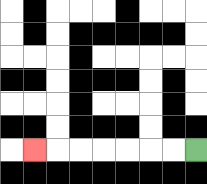{'start': '[8, 6]', 'end': '[1, 6]', 'path_directions': 'L,L,L,L,L,L,L', 'path_coordinates': '[[8, 6], [7, 6], [6, 6], [5, 6], [4, 6], [3, 6], [2, 6], [1, 6]]'}